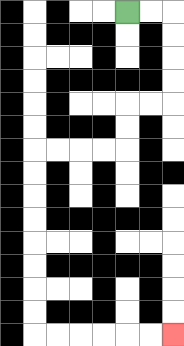{'start': '[5, 0]', 'end': '[7, 14]', 'path_directions': 'R,R,D,D,D,D,L,L,D,D,L,L,L,L,D,D,D,D,D,D,D,D,R,R,R,R,R,R', 'path_coordinates': '[[5, 0], [6, 0], [7, 0], [7, 1], [7, 2], [7, 3], [7, 4], [6, 4], [5, 4], [5, 5], [5, 6], [4, 6], [3, 6], [2, 6], [1, 6], [1, 7], [1, 8], [1, 9], [1, 10], [1, 11], [1, 12], [1, 13], [1, 14], [2, 14], [3, 14], [4, 14], [5, 14], [6, 14], [7, 14]]'}